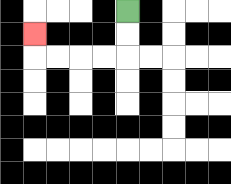{'start': '[5, 0]', 'end': '[1, 1]', 'path_directions': 'D,D,L,L,L,L,U', 'path_coordinates': '[[5, 0], [5, 1], [5, 2], [4, 2], [3, 2], [2, 2], [1, 2], [1, 1]]'}